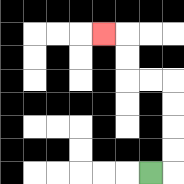{'start': '[6, 7]', 'end': '[4, 1]', 'path_directions': 'R,U,U,U,U,L,L,U,U,L', 'path_coordinates': '[[6, 7], [7, 7], [7, 6], [7, 5], [7, 4], [7, 3], [6, 3], [5, 3], [5, 2], [5, 1], [4, 1]]'}